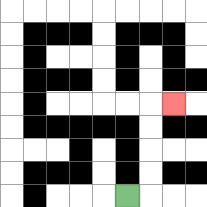{'start': '[5, 8]', 'end': '[7, 4]', 'path_directions': 'R,U,U,U,U,R', 'path_coordinates': '[[5, 8], [6, 8], [6, 7], [6, 6], [6, 5], [6, 4], [7, 4]]'}